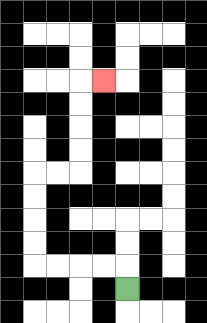{'start': '[5, 12]', 'end': '[4, 3]', 'path_directions': 'U,L,L,L,L,U,U,U,U,R,R,U,U,U,U,R', 'path_coordinates': '[[5, 12], [5, 11], [4, 11], [3, 11], [2, 11], [1, 11], [1, 10], [1, 9], [1, 8], [1, 7], [2, 7], [3, 7], [3, 6], [3, 5], [3, 4], [3, 3], [4, 3]]'}